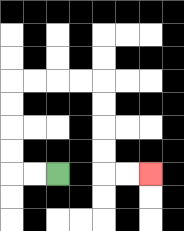{'start': '[2, 7]', 'end': '[6, 7]', 'path_directions': 'L,L,U,U,U,U,R,R,R,R,D,D,D,D,R,R', 'path_coordinates': '[[2, 7], [1, 7], [0, 7], [0, 6], [0, 5], [0, 4], [0, 3], [1, 3], [2, 3], [3, 3], [4, 3], [4, 4], [4, 5], [4, 6], [4, 7], [5, 7], [6, 7]]'}